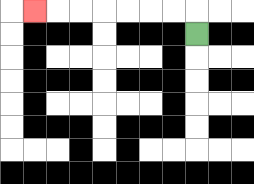{'start': '[8, 1]', 'end': '[1, 0]', 'path_directions': 'U,L,L,L,L,L,L,L', 'path_coordinates': '[[8, 1], [8, 0], [7, 0], [6, 0], [5, 0], [4, 0], [3, 0], [2, 0], [1, 0]]'}